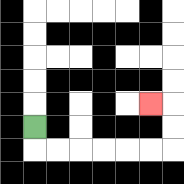{'start': '[1, 5]', 'end': '[6, 4]', 'path_directions': 'D,R,R,R,R,R,R,U,U,L', 'path_coordinates': '[[1, 5], [1, 6], [2, 6], [3, 6], [4, 6], [5, 6], [6, 6], [7, 6], [7, 5], [7, 4], [6, 4]]'}